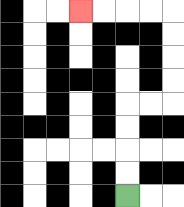{'start': '[5, 8]', 'end': '[3, 0]', 'path_directions': 'U,U,U,U,R,R,U,U,U,U,L,L,L,L', 'path_coordinates': '[[5, 8], [5, 7], [5, 6], [5, 5], [5, 4], [6, 4], [7, 4], [7, 3], [7, 2], [7, 1], [7, 0], [6, 0], [5, 0], [4, 0], [3, 0]]'}